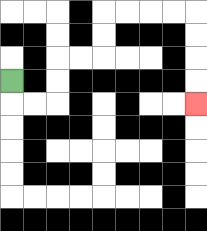{'start': '[0, 3]', 'end': '[8, 4]', 'path_directions': 'D,R,R,U,U,R,R,U,U,R,R,R,R,D,D,D,D', 'path_coordinates': '[[0, 3], [0, 4], [1, 4], [2, 4], [2, 3], [2, 2], [3, 2], [4, 2], [4, 1], [4, 0], [5, 0], [6, 0], [7, 0], [8, 0], [8, 1], [8, 2], [8, 3], [8, 4]]'}